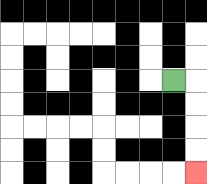{'start': '[7, 3]', 'end': '[8, 7]', 'path_directions': 'R,D,D,D,D', 'path_coordinates': '[[7, 3], [8, 3], [8, 4], [8, 5], [8, 6], [8, 7]]'}